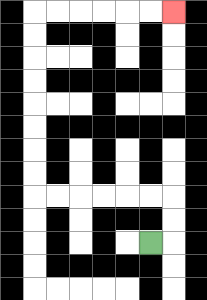{'start': '[6, 10]', 'end': '[7, 0]', 'path_directions': 'R,U,U,L,L,L,L,L,L,U,U,U,U,U,U,U,U,R,R,R,R,R,R', 'path_coordinates': '[[6, 10], [7, 10], [7, 9], [7, 8], [6, 8], [5, 8], [4, 8], [3, 8], [2, 8], [1, 8], [1, 7], [1, 6], [1, 5], [1, 4], [1, 3], [1, 2], [1, 1], [1, 0], [2, 0], [3, 0], [4, 0], [5, 0], [6, 0], [7, 0]]'}